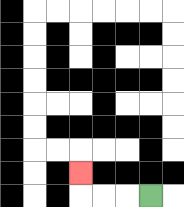{'start': '[6, 8]', 'end': '[3, 7]', 'path_directions': 'L,L,L,U', 'path_coordinates': '[[6, 8], [5, 8], [4, 8], [3, 8], [3, 7]]'}